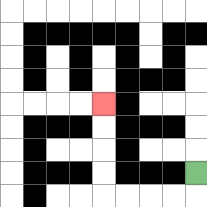{'start': '[8, 7]', 'end': '[4, 4]', 'path_directions': 'D,L,L,L,L,U,U,U,U', 'path_coordinates': '[[8, 7], [8, 8], [7, 8], [6, 8], [5, 8], [4, 8], [4, 7], [4, 6], [4, 5], [4, 4]]'}